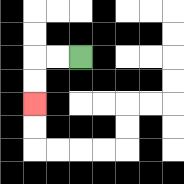{'start': '[3, 2]', 'end': '[1, 4]', 'path_directions': 'L,L,D,D', 'path_coordinates': '[[3, 2], [2, 2], [1, 2], [1, 3], [1, 4]]'}